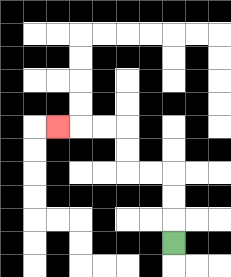{'start': '[7, 10]', 'end': '[2, 5]', 'path_directions': 'U,U,U,L,L,U,U,L,L,L', 'path_coordinates': '[[7, 10], [7, 9], [7, 8], [7, 7], [6, 7], [5, 7], [5, 6], [5, 5], [4, 5], [3, 5], [2, 5]]'}